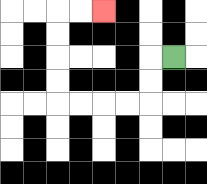{'start': '[7, 2]', 'end': '[4, 0]', 'path_directions': 'L,D,D,L,L,L,L,U,U,U,U,R,R', 'path_coordinates': '[[7, 2], [6, 2], [6, 3], [6, 4], [5, 4], [4, 4], [3, 4], [2, 4], [2, 3], [2, 2], [2, 1], [2, 0], [3, 0], [4, 0]]'}